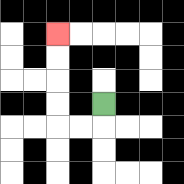{'start': '[4, 4]', 'end': '[2, 1]', 'path_directions': 'D,L,L,U,U,U,U', 'path_coordinates': '[[4, 4], [4, 5], [3, 5], [2, 5], [2, 4], [2, 3], [2, 2], [2, 1]]'}